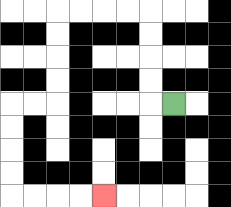{'start': '[7, 4]', 'end': '[4, 8]', 'path_directions': 'L,U,U,U,U,L,L,L,L,D,D,D,D,L,L,D,D,D,D,R,R,R,R', 'path_coordinates': '[[7, 4], [6, 4], [6, 3], [6, 2], [6, 1], [6, 0], [5, 0], [4, 0], [3, 0], [2, 0], [2, 1], [2, 2], [2, 3], [2, 4], [1, 4], [0, 4], [0, 5], [0, 6], [0, 7], [0, 8], [1, 8], [2, 8], [3, 8], [4, 8]]'}